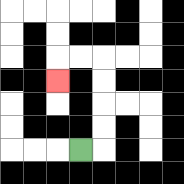{'start': '[3, 6]', 'end': '[2, 3]', 'path_directions': 'R,U,U,U,U,L,L,D', 'path_coordinates': '[[3, 6], [4, 6], [4, 5], [4, 4], [4, 3], [4, 2], [3, 2], [2, 2], [2, 3]]'}